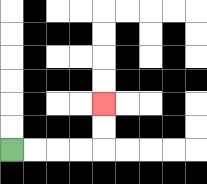{'start': '[0, 6]', 'end': '[4, 4]', 'path_directions': 'R,R,R,R,U,U', 'path_coordinates': '[[0, 6], [1, 6], [2, 6], [3, 6], [4, 6], [4, 5], [4, 4]]'}